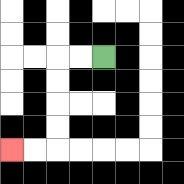{'start': '[4, 2]', 'end': '[0, 6]', 'path_directions': 'L,L,D,D,D,D,L,L', 'path_coordinates': '[[4, 2], [3, 2], [2, 2], [2, 3], [2, 4], [2, 5], [2, 6], [1, 6], [0, 6]]'}